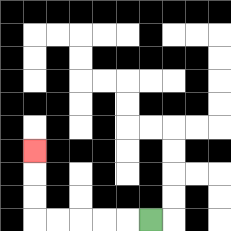{'start': '[6, 9]', 'end': '[1, 6]', 'path_directions': 'L,L,L,L,L,U,U,U', 'path_coordinates': '[[6, 9], [5, 9], [4, 9], [3, 9], [2, 9], [1, 9], [1, 8], [1, 7], [1, 6]]'}